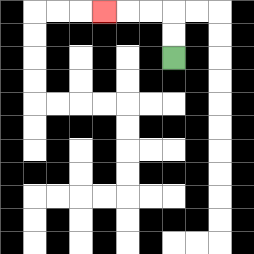{'start': '[7, 2]', 'end': '[4, 0]', 'path_directions': 'U,U,L,L,L', 'path_coordinates': '[[7, 2], [7, 1], [7, 0], [6, 0], [5, 0], [4, 0]]'}